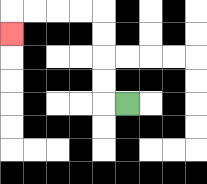{'start': '[5, 4]', 'end': '[0, 1]', 'path_directions': 'L,U,U,U,U,L,L,L,L,D', 'path_coordinates': '[[5, 4], [4, 4], [4, 3], [4, 2], [4, 1], [4, 0], [3, 0], [2, 0], [1, 0], [0, 0], [0, 1]]'}